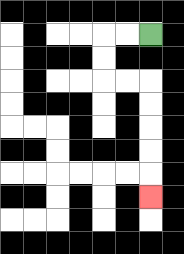{'start': '[6, 1]', 'end': '[6, 8]', 'path_directions': 'L,L,D,D,R,R,D,D,D,D,D', 'path_coordinates': '[[6, 1], [5, 1], [4, 1], [4, 2], [4, 3], [5, 3], [6, 3], [6, 4], [6, 5], [6, 6], [6, 7], [6, 8]]'}